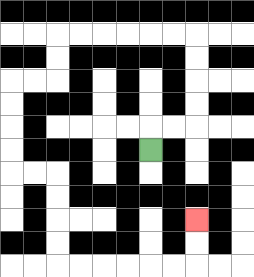{'start': '[6, 6]', 'end': '[8, 9]', 'path_directions': 'U,R,R,U,U,U,U,L,L,L,L,L,L,D,D,L,L,D,D,D,D,R,R,D,D,D,D,R,R,R,R,R,R,U,U', 'path_coordinates': '[[6, 6], [6, 5], [7, 5], [8, 5], [8, 4], [8, 3], [8, 2], [8, 1], [7, 1], [6, 1], [5, 1], [4, 1], [3, 1], [2, 1], [2, 2], [2, 3], [1, 3], [0, 3], [0, 4], [0, 5], [0, 6], [0, 7], [1, 7], [2, 7], [2, 8], [2, 9], [2, 10], [2, 11], [3, 11], [4, 11], [5, 11], [6, 11], [7, 11], [8, 11], [8, 10], [8, 9]]'}